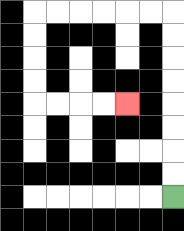{'start': '[7, 8]', 'end': '[5, 4]', 'path_directions': 'U,U,U,U,U,U,U,U,L,L,L,L,L,L,D,D,D,D,R,R,R,R', 'path_coordinates': '[[7, 8], [7, 7], [7, 6], [7, 5], [7, 4], [7, 3], [7, 2], [7, 1], [7, 0], [6, 0], [5, 0], [4, 0], [3, 0], [2, 0], [1, 0], [1, 1], [1, 2], [1, 3], [1, 4], [2, 4], [3, 4], [4, 4], [5, 4]]'}